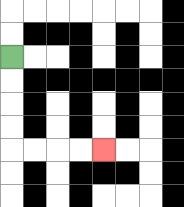{'start': '[0, 2]', 'end': '[4, 6]', 'path_directions': 'D,D,D,D,R,R,R,R', 'path_coordinates': '[[0, 2], [0, 3], [0, 4], [0, 5], [0, 6], [1, 6], [2, 6], [3, 6], [4, 6]]'}